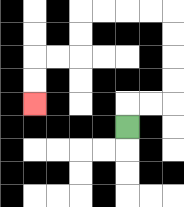{'start': '[5, 5]', 'end': '[1, 4]', 'path_directions': 'U,R,R,U,U,U,U,L,L,L,L,D,D,L,L,D,D', 'path_coordinates': '[[5, 5], [5, 4], [6, 4], [7, 4], [7, 3], [7, 2], [7, 1], [7, 0], [6, 0], [5, 0], [4, 0], [3, 0], [3, 1], [3, 2], [2, 2], [1, 2], [1, 3], [1, 4]]'}